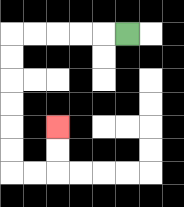{'start': '[5, 1]', 'end': '[2, 5]', 'path_directions': 'L,L,L,L,L,D,D,D,D,D,D,R,R,U,U', 'path_coordinates': '[[5, 1], [4, 1], [3, 1], [2, 1], [1, 1], [0, 1], [0, 2], [0, 3], [0, 4], [0, 5], [0, 6], [0, 7], [1, 7], [2, 7], [2, 6], [2, 5]]'}